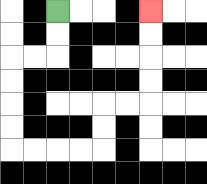{'start': '[2, 0]', 'end': '[6, 0]', 'path_directions': 'D,D,L,L,D,D,D,D,R,R,R,R,U,U,R,R,U,U,U,U', 'path_coordinates': '[[2, 0], [2, 1], [2, 2], [1, 2], [0, 2], [0, 3], [0, 4], [0, 5], [0, 6], [1, 6], [2, 6], [3, 6], [4, 6], [4, 5], [4, 4], [5, 4], [6, 4], [6, 3], [6, 2], [6, 1], [6, 0]]'}